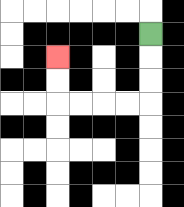{'start': '[6, 1]', 'end': '[2, 2]', 'path_directions': 'D,D,D,L,L,L,L,U,U', 'path_coordinates': '[[6, 1], [6, 2], [6, 3], [6, 4], [5, 4], [4, 4], [3, 4], [2, 4], [2, 3], [2, 2]]'}